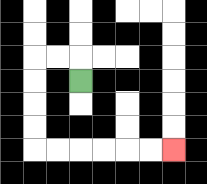{'start': '[3, 3]', 'end': '[7, 6]', 'path_directions': 'U,L,L,D,D,D,D,R,R,R,R,R,R', 'path_coordinates': '[[3, 3], [3, 2], [2, 2], [1, 2], [1, 3], [1, 4], [1, 5], [1, 6], [2, 6], [3, 6], [4, 6], [5, 6], [6, 6], [7, 6]]'}